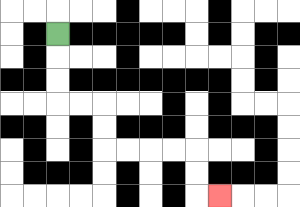{'start': '[2, 1]', 'end': '[9, 8]', 'path_directions': 'D,D,D,R,R,D,D,R,R,R,R,D,D,R', 'path_coordinates': '[[2, 1], [2, 2], [2, 3], [2, 4], [3, 4], [4, 4], [4, 5], [4, 6], [5, 6], [6, 6], [7, 6], [8, 6], [8, 7], [8, 8], [9, 8]]'}